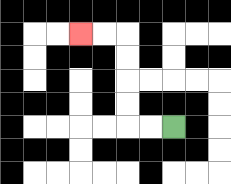{'start': '[7, 5]', 'end': '[3, 1]', 'path_directions': 'L,L,U,U,U,U,L,L', 'path_coordinates': '[[7, 5], [6, 5], [5, 5], [5, 4], [5, 3], [5, 2], [5, 1], [4, 1], [3, 1]]'}